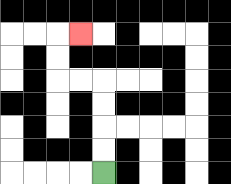{'start': '[4, 7]', 'end': '[3, 1]', 'path_directions': 'U,U,U,U,L,L,U,U,R', 'path_coordinates': '[[4, 7], [4, 6], [4, 5], [4, 4], [4, 3], [3, 3], [2, 3], [2, 2], [2, 1], [3, 1]]'}